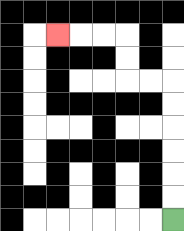{'start': '[7, 9]', 'end': '[2, 1]', 'path_directions': 'U,U,U,U,U,U,L,L,U,U,L,L,L', 'path_coordinates': '[[7, 9], [7, 8], [7, 7], [7, 6], [7, 5], [7, 4], [7, 3], [6, 3], [5, 3], [5, 2], [5, 1], [4, 1], [3, 1], [2, 1]]'}